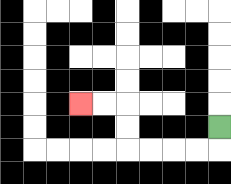{'start': '[9, 5]', 'end': '[3, 4]', 'path_directions': 'D,L,L,L,L,U,U,L,L', 'path_coordinates': '[[9, 5], [9, 6], [8, 6], [7, 6], [6, 6], [5, 6], [5, 5], [5, 4], [4, 4], [3, 4]]'}